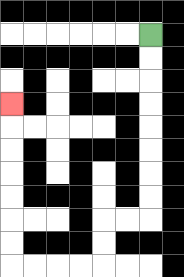{'start': '[6, 1]', 'end': '[0, 4]', 'path_directions': 'D,D,D,D,D,D,D,D,L,L,D,D,L,L,L,L,U,U,U,U,U,U,U', 'path_coordinates': '[[6, 1], [6, 2], [6, 3], [6, 4], [6, 5], [6, 6], [6, 7], [6, 8], [6, 9], [5, 9], [4, 9], [4, 10], [4, 11], [3, 11], [2, 11], [1, 11], [0, 11], [0, 10], [0, 9], [0, 8], [0, 7], [0, 6], [0, 5], [0, 4]]'}